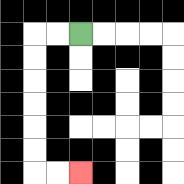{'start': '[3, 1]', 'end': '[3, 7]', 'path_directions': 'L,L,D,D,D,D,D,D,R,R', 'path_coordinates': '[[3, 1], [2, 1], [1, 1], [1, 2], [1, 3], [1, 4], [1, 5], [1, 6], [1, 7], [2, 7], [3, 7]]'}